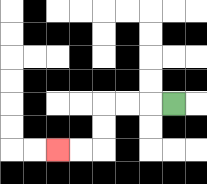{'start': '[7, 4]', 'end': '[2, 6]', 'path_directions': 'L,L,L,D,D,L,L', 'path_coordinates': '[[7, 4], [6, 4], [5, 4], [4, 4], [4, 5], [4, 6], [3, 6], [2, 6]]'}